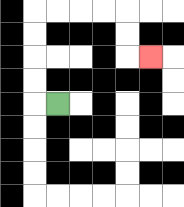{'start': '[2, 4]', 'end': '[6, 2]', 'path_directions': 'L,U,U,U,U,R,R,R,R,D,D,R', 'path_coordinates': '[[2, 4], [1, 4], [1, 3], [1, 2], [1, 1], [1, 0], [2, 0], [3, 0], [4, 0], [5, 0], [5, 1], [5, 2], [6, 2]]'}